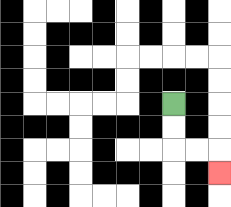{'start': '[7, 4]', 'end': '[9, 7]', 'path_directions': 'D,D,R,R,D', 'path_coordinates': '[[7, 4], [7, 5], [7, 6], [8, 6], [9, 6], [9, 7]]'}